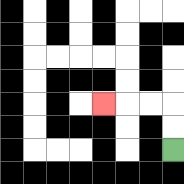{'start': '[7, 6]', 'end': '[4, 4]', 'path_directions': 'U,U,L,L,L', 'path_coordinates': '[[7, 6], [7, 5], [7, 4], [6, 4], [5, 4], [4, 4]]'}